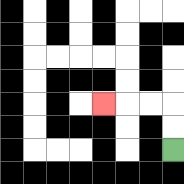{'start': '[7, 6]', 'end': '[4, 4]', 'path_directions': 'U,U,L,L,L', 'path_coordinates': '[[7, 6], [7, 5], [7, 4], [6, 4], [5, 4], [4, 4]]'}